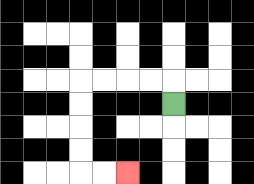{'start': '[7, 4]', 'end': '[5, 7]', 'path_directions': 'U,L,L,L,L,D,D,D,D,R,R', 'path_coordinates': '[[7, 4], [7, 3], [6, 3], [5, 3], [4, 3], [3, 3], [3, 4], [3, 5], [3, 6], [3, 7], [4, 7], [5, 7]]'}